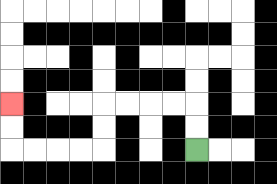{'start': '[8, 6]', 'end': '[0, 4]', 'path_directions': 'U,U,L,L,L,L,D,D,L,L,L,L,U,U', 'path_coordinates': '[[8, 6], [8, 5], [8, 4], [7, 4], [6, 4], [5, 4], [4, 4], [4, 5], [4, 6], [3, 6], [2, 6], [1, 6], [0, 6], [0, 5], [0, 4]]'}